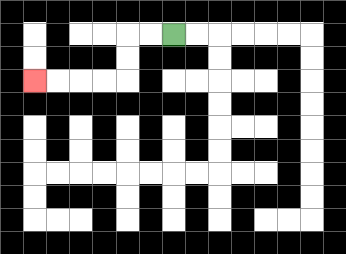{'start': '[7, 1]', 'end': '[1, 3]', 'path_directions': 'L,L,D,D,L,L,L,L', 'path_coordinates': '[[7, 1], [6, 1], [5, 1], [5, 2], [5, 3], [4, 3], [3, 3], [2, 3], [1, 3]]'}